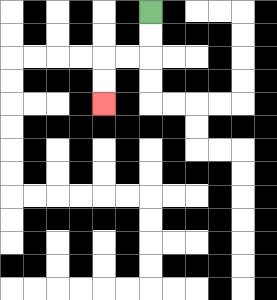{'start': '[6, 0]', 'end': '[4, 4]', 'path_directions': 'D,D,L,L,D,D', 'path_coordinates': '[[6, 0], [6, 1], [6, 2], [5, 2], [4, 2], [4, 3], [4, 4]]'}